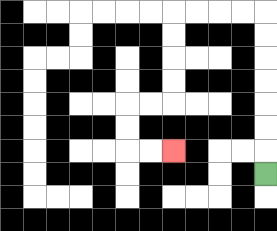{'start': '[11, 7]', 'end': '[7, 6]', 'path_directions': 'U,U,U,U,U,U,U,L,L,L,L,D,D,D,D,L,L,D,D,R,R', 'path_coordinates': '[[11, 7], [11, 6], [11, 5], [11, 4], [11, 3], [11, 2], [11, 1], [11, 0], [10, 0], [9, 0], [8, 0], [7, 0], [7, 1], [7, 2], [7, 3], [7, 4], [6, 4], [5, 4], [5, 5], [5, 6], [6, 6], [7, 6]]'}